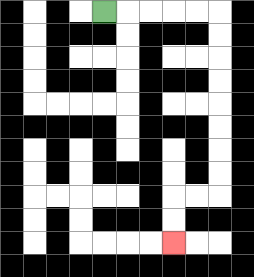{'start': '[4, 0]', 'end': '[7, 10]', 'path_directions': 'R,R,R,R,R,D,D,D,D,D,D,D,D,L,L,D,D', 'path_coordinates': '[[4, 0], [5, 0], [6, 0], [7, 0], [8, 0], [9, 0], [9, 1], [9, 2], [9, 3], [9, 4], [9, 5], [9, 6], [9, 7], [9, 8], [8, 8], [7, 8], [7, 9], [7, 10]]'}